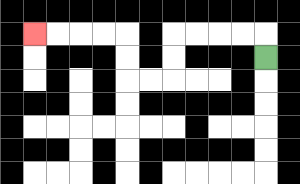{'start': '[11, 2]', 'end': '[1, 1]', 'path_directions': 'U,L,L,L,L,D,D,L,L,U,U,L,L,L,L', 'path_coordinates': '[[11, 2], [11, 1], [10, 1], [9, 1], [8, 1], [7, 1], [7, 2], [7, 3], [6, 3], [5, 3], [5, 2], [5, 1], [4, 1], [3, 1], [2, 1], [1, 1]]'}